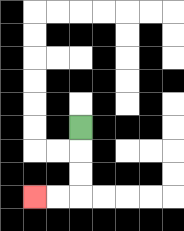{'start': '[3, 5]', 'end': '[1, 8]', 'path_directions': 'D,D,D,L,L', 'path_coordinates': '[[3, 5], [3, 6], [3, 7], [3, 8], [2, 8], [1, 8]]'}